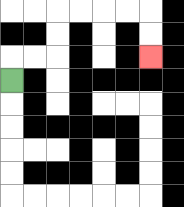{'start': '[0, 3]', 'end': '[6, 2]', 'path_directions': 'U,R,R,U,U,R,R,R,R,D,D', 'path_coordinates': '[[0, 3], [0, 2], [1, 2], [2, 2], [2, 1], [2, 0], [3, 0], [4, 0], [5, 0], [6, 0], [6, 1], [6, 2]]'}